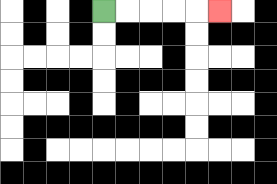{'start': '[4, 0]', 'end': '[9, 0]', 'path_directions': 'R,R,R,R,R', 'path_coordinates': '[[4, 0], [5, 0], [6, 0], [7, 0], [8, 0], [9, 0]]'}